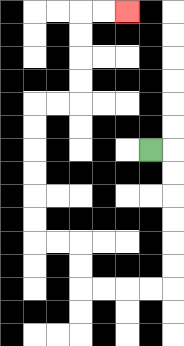{'start': '[6, 6]', 'end': '[5, 0]', 'path_directions': 'R,D,D,D,D,D,D,L,L,L,L,U,U,L,L,U,U,U,U,U,U,R,R,U,U,U,U,R,R', 'path_coordinates': '[[6, 6], [7, 6], [7, 7], [7, 8], [7, 9], [7, 10], [7, 11], [7, 12], [6, 12], [5, 12], [4, 12], [3, 12], [3, 11], [3, 10], [2, 10], [1, 10], [1, 9], [1, 8], [1, 7], [1, 6], [1, 5], [1, 4], [2, 4], [3, 4], [3, 3], [3, 2], [3, 1], [3, 0], [4, 0], [5, 0]]'}